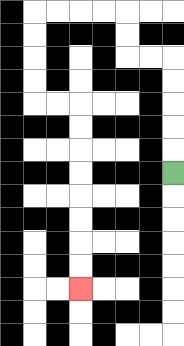{'start': '[7, 7]', 'end': '[3, 12]', 'path_directions': 'U,U,U,U,U,L,L,U,U,L,L,L,L,D,D,D,D,R,R,D,D,D,D,D,D,D,D', 'path_coordinates': '[[7, 7], [7, 6], [7, 5], [7, 4], [7, 3], [7, 2], [6, 2], [5, 2], [5, 1], [5, 0], [4, 0], [3, 0], [2, 0], [1, 0], [1, 1], [1, 2], [1, 3], [1, 4], [2, 4], [3, 4], [3, 5], [3, 6], [3, 7], [3, 8], [3, 9], [3, 10], [3, 11], [3, 12]]'}